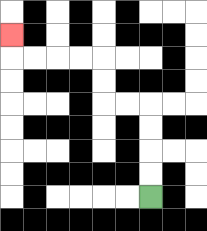{'start': '[6, 8]', 'end': '[0, 1]', 'path_directions': 'U,U,U,U,L,L,U,U,L,L,L,L,U', 'path_coordinates': '[[6, 8], [6, 7], [6, 6], [6, 5], [6, 4], [5, 4], [4, 4], [4, 3], [4, 2], [3, 2], [2, 2], [1, 2], [0, 2], [0, 1]]'}